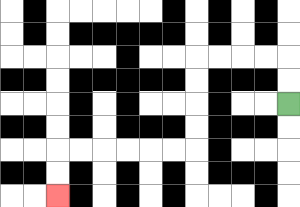{'start': '[12, 4]', 'end': '[2, 8]', 'path_directions': 'U,U,L,L,L,L,D,D,D,D,L,L,L,L,L,L,D,D', 'path_coordinates': '[[12, 4], [12, 3], [12, 2], [11, 2], [10, 2], [9, 2], [8, 2], [8, 3], [8, 4], [8, 5], [8, 6], [7, 6], [6, 6], [5, 6], [4, 6], [3, 6], [2, 6], [2, 7], [2, 8]]'}